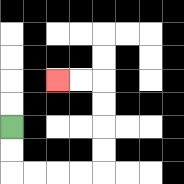{'start': '[0, 5]', 'end': '[2, 3]', 'path_directions': 'D,D,R,R,R,R,U,U,U,U,L,L', 'path_coordinates': '[[0, 5], [0, 6], [0, 7], [1, 7], [2, 7], [3, 7], [4, 7], [4, 6], [4, 5], [4, 4], [4, 3], [3, 3], [2, 3]]'}